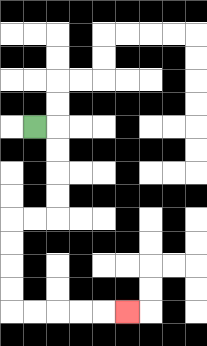{'start': '[1, 5]', 'end': '[5, 13]', 'path_directions': 'R,D,D,D,D,L,L,D,D,D,D,R,R,R,R,R', 'path_coordinates': '[[1, 5], [2, 5], [2, 6], [2, 7], [2, 8], [2, 9], [1, 9], [0, 9], [0, 10], [0, 11], [0, 12], [0, 13], [1, 13], [2, 13], [3, 13], [4, 13], [5, 13]]'}